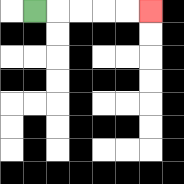{'start': '[1, 0]', 'end': '[6, 0]', 'path_directions': 'R,R,R,R,R', 'path_coordinates': '[[1, 0], [2, 0], [3, 0], [4, 0], [5, 0], [6, 0]]'}